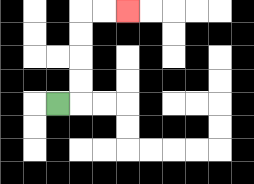{'start': '[2, 4]', 'end': '[5, 0]', 'path_directions': 'R,U,U,U,U,R,R', 'path_coordinates': '[[2, 4], [3, 4], [3, 3], [3, 2], [3, 1], [3, 0], [4, 0], [5, 0]]'}